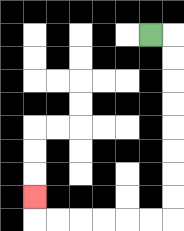{'start': '[6, 1]', 'end': '[1, 8]', 'path_directions': 'R,D,D,D,D,D,D,D,D,L,L,L,L,L,L,U', 'path_coordinates': '[[6, 1], [7, 1], [7, 2], [7, 3], [7, 4], [7, 5], [7, 6], [7, 7], [7, 8], [7, 9], [6, 9], [5, 9], [4, 9], [3, 9], [2, 9], [1, 9], [1, 8]]'}